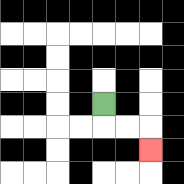{'start': '[4, 4]', 'end': '[6, 6]', 'path_directions': 'D,R,R,D', 'path_coordinates': '[[4, 4], [4, 5], [5, 5], [6, 5], [6, 6]]'}